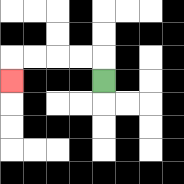{'start': '[4, 3]', 'end': '[0, 3]', 'path_directions': 'U,L,L,L,L,D', 'path_coordinates': '[[4, 3], [4, 2], [3, 2], [2, 2], [1, 2], [0, 2], [0, 3]]'}